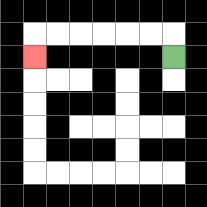{'start': '[7, 2]', 'end': '[1, 2]', 'path_directions': 'U,L,L,L,L,L,L,D', 'path_coordinates': '[[7, 2], [7, 1], [6, 1], [5, 1], [4, 1], [3, 1], [2, 1], [1, 1], [1, 2]]'}